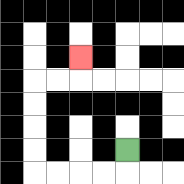{'start': '[5, 6]', 'end': '[3, 2]', 'path_directions': 'D,L,L,L,L,U,U,U,U,R,R,U', 'path_coordinates': '[[5, 6], [5, 7], [4, 7], [3, 7], [2, 7], [1, 7], [1, 6], [1, 5], [1, 4], [1, 3], [2, 3], [3, 3], [3, 2]]'}